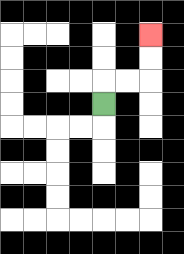{'start': '[4, 4]', 'end': '[6, 1]', 'path_directions': 'U,R,R,U,U', 'path_coordinates': '[[4, 4], [4, 3], [5, 3], [6, 3], [6, 2], [6, 1]]'}